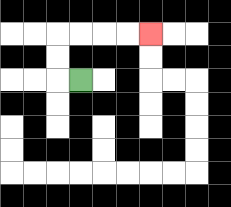{'start': '[3, 3]', 'end': '[6, 1]', 'path_directions': 'L,U,U,R,R,R,R', 'path_coordinates': '[[3, 3], [2, 3], [2, 2], [2, 1], [3, 1], [4, 1], [5, 1], [6, 1]]'}